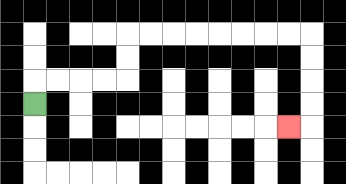{'start': '[1, 4]', 'end': '[12, 5]', 'path_directions': 'U,R,R,R,R,U,U,R,R,R,R,R,R,R,R,D,D,D,D,L', 'path_coordinates': '[[1, 4], [1, 3], [2, 3], [3, 3], [4, 3], [5, 3], [5, 2], [5, 1], [6, 1], [7, 1], [8, 1], [9, 1], [10, 1], [11, 1], [12, 1], [13, 1], [13, 2], [13, 3], [13, 4], [13, 5], [12, 5]]'}